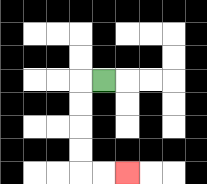{'start': '[4, 3]', 'end': '[5, 7]', 'path_directions': 'L,D,D,D,D,R,R', 'path_coordinates': '[[4, 3], [3, 3], [3, 4], [3, 5], [3, 6], [3, 7], [4, 7], [5, 7]]'}